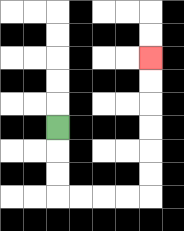{'start': '[2, 5]', 'end': '[6, 2]', 'path_directions': 'D,D,D,R,R,R,R,U,U,U,U,U,U', 'path_coordinates': '[[2, 5], [2, 6], [2, 7], [2, 8], [3, 8], [4, 8], [5, 8], [6, 8], [6, 7], [6, 6], [6, 5], [6, 4], [6, 3], [6, 2]]'}